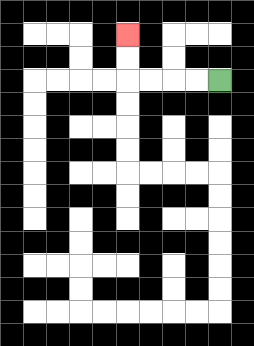{'start': '[9, 3]', 'end': '[5, 1]', 'path_directions': 'L,L,L,L,U,U', 'path_coordinates': '[[9, 3], [8, 3], [7, 3], [6, 3], [5, 3], [5, 2], [5, 1]]'}